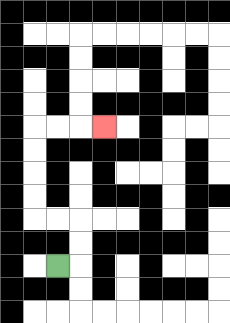{'start': '[2, 11]', 'end': '[4, 5]', 'path_directions': 'R,U,U,L,L,U,U,U,U,R,R,R', 'path_coordinates': '[[2, 11], [3, 11], [3, 10], [3, 9], [2, 9], [1, 9], [1, 8], [1, 7], [1, 6], [1, 5], [2, 5], [3, 5], [4, 5]]'}